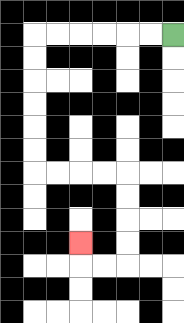{'start': '[7, 1]', 'end': '[3, 10]', 'path_directions': 'L,L,L,L,L,L,D,D,D,D,D,D,R,R,R,R,D,D,D,D,L,L,U', 'path_coordinates': '[[7, 1], [6, 1], [5, 1], [4, 1], [3, 1], [2, 1], [1, 1], [1, 2], [1, 3], [1, 4], [1, 5], [1, 6], [1, 7], [2, 7], [3, 7], [4, 7], [5, 7], [5, 8], [5, 9], [5, 10], [5, 11], [4, 11], [3, 11], [3, 10]]'}